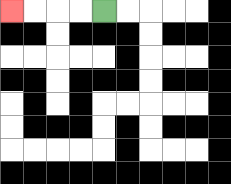{'start': '[4, 0]', 'end': '[0, 0]', 'path_directions': 'L,L,L,L', 'path_coordinates': '[[4, 0], [3, 0], [2, 0], [1, 0], [0, 0]]'}